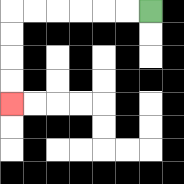{'start': '[6, 0]', 'end': '[0, 4]', 'path_directions': 'L,L,L,L,L,L,D,D,D,D', 'path_coordinates': '[[6, 0], [5, 0], [4, 0], [3, 0], [2, 0], [1, 0], [0, 0], [0, 1], [0, 2], [0, 3], [0, 4]]'}